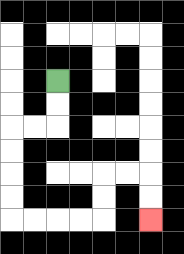{'start': '[2, 3]', 'end': '[6, 9]', 'path_directions': 'D,D,L,L,D,D,D,D,R,R,R,R,U,U,R,R,D,D', 'path_coordinates': '[[2, 3], [2, 4], [2, 5], [1, 5], [0, 5], [0, 6], [0, 7], [0, 8], [0, 9], [1, 9], [2, 9], [3, 9], [4, 9], [4, 8], [4, 7], [5, 7], [6, 7], [6, 8], [6, 9]]'}